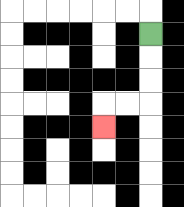{'start': '[6, 1]', 'end': '[4, 5]', 'path_directions': 'D,D,D,L,L,D', 'path_coordinates': '[[6, 1], [6, 2], [6, 3], [6, 4], [5, 4], [4, 4], [4, 5]]'}